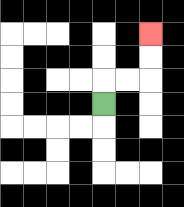{'start': '[4, 4]', 'end': '[6, 1]', 'path_directions': 'U,R,R,U,U', 'path_coordinates': '[[4, 4], [4, 3], [5, 3], [6, 3], [6, 2], [6, 1]]'}